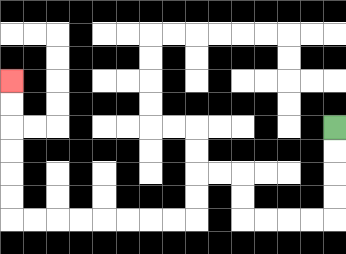{'start': '[14, 5]', 'end': '[0, 3]', 'path_directions': 'D,D,D,D,L,L,L,L,U,U,L,L,D,D,L,L,L,L,L,L,L,L,U,U,U,U,U,U', 'path_coordinates': '[[14, 5], [14, 6], [14, 7], [14, 8], [14, 9], [13, 9], [12, 9], [11, 9], [10, 9], [10, 8], [10, 7], [9, 7], [8, 7], [8, 8], [8, 9], [7, 9], [6, 9], [5, 9], [4, 9], [3, 9], [2, 9], [1, 9], [0, 9], [0, 8], [0, 7], [0, 6], [0, 5], [0, 4], [0, 3]]'}